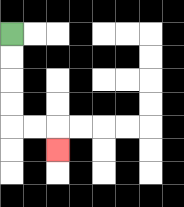{'start': '[0, 1]', 'end': '[2, 6]', 'path_directions': 'D,D,D,D,R,R,D', 'path_coordinates': '[[0, 1], [0, 2], [0, 3], [0, 4], [0, 5], [1, 5], [2, 5], [2, 6]]'}